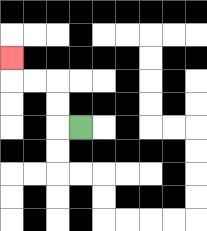{'start': '[3, 5]', 'end': '[0, 2]', 'path_directions': 'L,U,U,L,L,U', 'path_coordinates': '[[3, 5], [2, 5], [2, 4], [2, 3], [1, 3], [0, 3], [0, 2]]'}